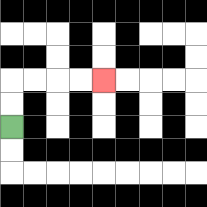{'start': '[0, 5]', 'end': '[4, 3]', 'path_directions': 'U,U,R,R,R,R', 'path_coordinates': '[[0, 5], [0, 4], [0, 3], [1, 3], [2, 3], [3, 3], [4, 3]]'}